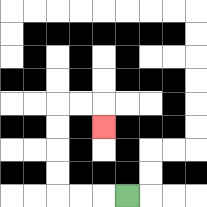{'start': '[5, 8]', 'end': '[4, 5]', 'path_directions': 'L,L,L,U,U,U,U,R,R,D', 'path_coordinates': '[[5, 8], [4, 8], [3, 8], [2, 8], [2, 7], [2, 6], [2, 5], [2, 4], [3, 4], [4, 4], [4, 5]]'}